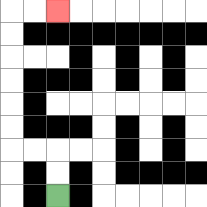{'start': '[2, 8]', 'end': '[2, 0]', 'path_directions': 'U,U,L,L,U,U,U,U,U,U,R,R', 'path_coordinates': '[[2, 8], [2, 7], [2, 6], [1, 6], [0, 6], [0, 5], [0, 4], [0, 3], [0, 2], [0, 1], [0, 0], [1, 0], [2, 0]]'}